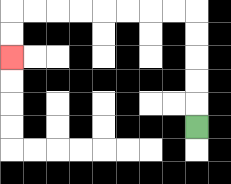{'start': '[8, 5]', 'end': '[0, 2]', 'path_directions': 'U,U,U,U,U,L,L,L,L,L,L,L,L,D,D', 'path_coordinates': '[[8, 5], [8, 4], [8, 3], [8, 2], [8, 1], [8, 0], [7, 0], [6, 0], [5, 0], [4, 0], [3, 0], [2, 0], [1, 0], [0, 0], [0, 1], [0, 2]]'}